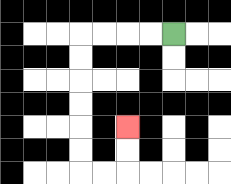{'start': '[7, 1]', 'end': '[5, 5]', 'path_directions': 'L,L,L,L,D,D,D,D,D,D,R,R,U,U', 'path_coordinates': '[[7, 1], [6, 1], [5, 1], [4, 1], [3, 1], [3, 2], [3, 3], [3, 4], [3, 5], [3, 6], [3, 7], [4, 7], [5, 7], [5, 6], [5, 5]]'}